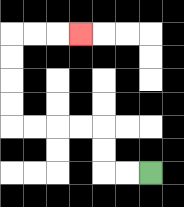{'start': '[6, 7]', 'end': '[3, 1]', 'path_directions': 'L,L,U,U,L,L,L,L,U,U,U,U,R,R,R', 'path_coordinates': '[[6, 7], [5, 7], [4, 7], [4, 6], [4, 5], [3, 5], [2, 5], [1, 5], [0, 5], [0, 4], [0, 3], [0, 2], [0, 1], [1, 1], [2, 1], [3, 1]]'}